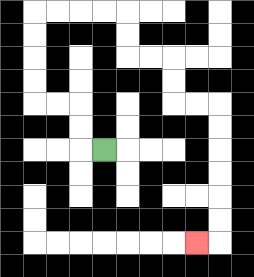{'start': '[4, 6]', 'end': '[8, 10]', 'path_directions': 'L,U,U,L,L,U,U,U,U,R,R,R,R,D,D,R,R,D,D,R,R,D,D,D,D,D,D,L', 'path_coordinates': '[[4, 6], [3, 6], [3, 5], [3, 4], [2, 4], [1, 4], [1, 3], [1, 2], [1, 1], [1, 0], [2, 0], [3, 0], [4, 0], [5, 0], [5, 1], [5, 2], [6, 2], [7, 2], [7, 3], [7, 4], [8, 4], [9, 4], [9, 5], [9, 6], [9, 7], [9, 8], [9, 9], [9, 10], [8, 10]]'}